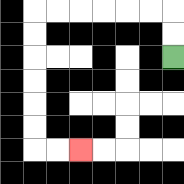{'start': '[7, 2]', 'end': '[3, 6]', 'path_directions': 'U,U,L,L,L,L,L,L,D,D,D,D,D,D,R,R', 'path_coordinates': '[[7, 2], [7, 1], [7, 0], [6, 0], [5, 0], [4, 0], [3, 0], [2, 0], [1, 0], [1, 1], [1, 2], [1, 3], [1, 4], [1, 5], [1, 6], [2, 6], [3, 6]]'}